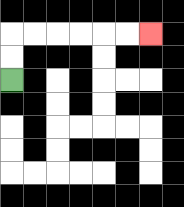{'start': '[0, 3]', 'end': '[6, 1]', 'path_directions': 'U,U,R,R,R,R,R,R', 'path_coordinates': '[[0, 3], [0, 2], [0, 1], [1, 1], [2, 1], [3, 1], [4, 1], [5, 1], [6, 1]]'}